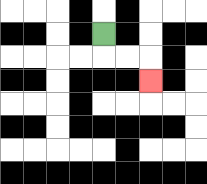{'start': '[4, 1]', 'end': '[6, 3]', 'path_directions': 'D,R,R,D', 'path_coordinates': '[[4, 1], [4, 2], [5, 2], [6, 2], [6, 3]]'}